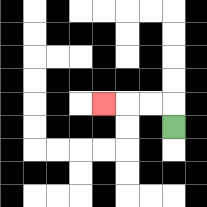{'start': '[7, 5]', 'end': '[4, 4]', 'path_directions': 'U,L,L,L', 'path_coordinates': '[[7, 5], [7, 4], [6, 4], [5, 4], [4, 4]]'}